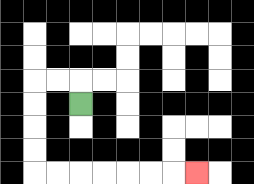{'start': '[3, 4]', 'end': '[8, 7]', 'path_directions': 'U,L,L,D,D,D,D,R,R,R,R,R,R,R', 'path_coordinates': '[[3, 4], [3, 3], [2, 3], [1, 3], [1, 4], [1, 5], [1, 6], [1, 7], [2, 7], [3, 7], [4, 7], [5, 7], [6, 7], [7, 7], [8, 7]]'}